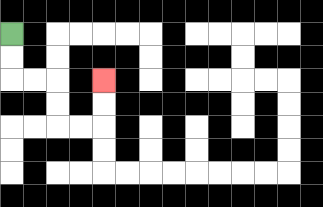{'start': '[0, 1]', 'end': '[4, 3]', 'path_directions': 'D,D,R,R,D,D,R,R,U,U', 'path_coordinates': '[[0, 1], [0, 2], [0, 3], [1, 3], [2, 3], [2, 4], [2, 5], [3, 5], [4, 5], [4, 4], [4, 3]]'}